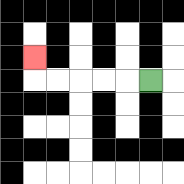{'start': '[6, 3]', 'end': '[1, 2]', 'path_directions': 'L,L,L,L,L,U', 'path_coordinates': '[[6, 3], [5, 3], [4, 3], [3, 3], [2, 3], [1, 3], [1, 2]]'}